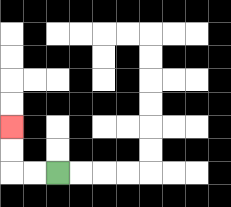{'start': '[2, 7]', 'end': '[0, 5]', 'path_directions': 'L,L,U,U', 'path_coordinates': '[[2, 7], [1, 7], [0, 7], [0, 6], [0, 5]]'}